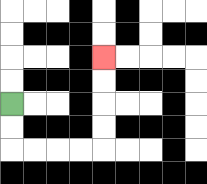{'start': '[0, 4]', 'end': '[4, 2]', 'path_directions': 'D,D,R,R,R,R,U,U,U,U', 'path_coordinates': '[[0, 4], [0, 5], [0, 6], [1, 6], [2, 6], [3, 6], [4, 6], [4, 5], [4, 4], [4, 3], [4, 2]]'}